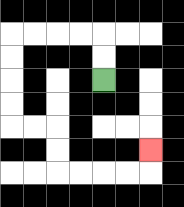{'start': '[4, 3]', 'end': '[6, 6]', 'path_directions': 'U,U,L,L,L,L,D,D,D,D,R,R,D,D,R,R,R,R,U', 'path_coordinates': '[[4, 3], [4, 2], [4, 1], [3, 1], [2, 1], [1, 1], [0, 1], [0, 2], [0, 3], [0, 4], [0, 5], [1, 5], [2, 5], [2, 6], [2, 7], [3, 7], [4, 7], [5, 7], [6, 7], [6, 6]]'}